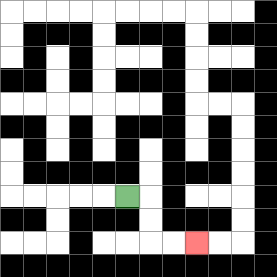{'start': '[5, 8]', 'end': '[8, 10]', 'path_directions': 'R,D,D,R,R', 'path_coordinates': '[[5, 8], [6, 8], [6, 9], [6, 10], [7, 10], [8, 10]]'}